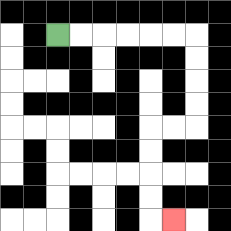{'start': '[2, 1]', 'end': '[7, 9]', 'path_directions': 'R,R,R,R,R,R,D,D,D,D,L,L,D,D,D,D,R', 'path_coordinates': '[[2, 1], [3, 1], [4, 1], [5, 1], [6, 1], [7, 1], [8, 1], [8, 2], [8, 3], [8, 4], [8, 5], [7, 5], [6, 5], [6, 6], [6, 7], [6, 8], [6, 9], [7, 9]]'}